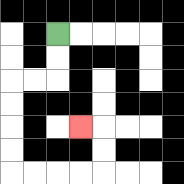{'start': '[2, 1]', 'end': '[3, 5]', 'path_directions': 'D,D,L,L,D,D,D,D,R,R,R,R,U,U,L', 'path_coordinates': '[[2, 1], [2, 2], [2, 3], [1, 3], [0, 3], [0, 4], [0, 5], [0, 6], [0, 7], [1, 7], [2, 7], [3, 7], [4, 7], [4, 6], [4, 5], [3, 5]]'}